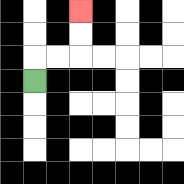{'start': '[1, 3]', 'end': '[3, 0]', 'path_directions': 'U,R,R,U,U', 'path_coordinates': '[[1, 3], [1, 2], [2, 2], [3, 2], [3, 1], [3, 0]]'}